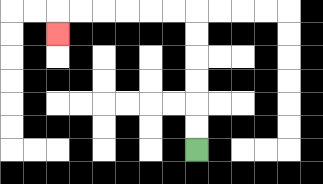{'start': '[8, 6]', 'end': '[2, 1]', 'path_directions': 'U,U,U,U,U,U,L,L,L,L,L,L,D', 'path_coordinates': '[[8, 6], [8, 5], [8, 4], [8, 3], [8, 2], [8, 1], [8, 0], [7, 0], [6, 0], [5, 0], [4, 0], [3, 0], [2, 0], [2, 1]]'}